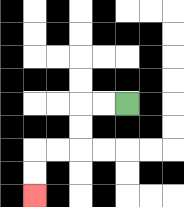{'start': '[5, 4]', 'end': '[1, 8]', 'path_directions': 'L,L,D,D,L,L,D,D', 'path_coordinates': '[[5, 4], [4, 4], [3, 4], [3, 5], [3, 6], [2, 6], [1, 6], [1, 7], [1, 8]]'}